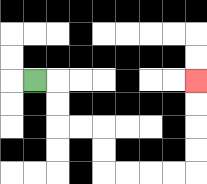{'start': '[1, 3]', 'end': '[8, 3]', 'path_directions': 'R,D,D,R,R,D,D,R,R,R,R,U,U,U,U', 'path_coordinates': '[[1, 3], [2, 3], [2, 4], [2, 5], [3, 5], [4, 5], [4, 6], [4, 7], [5, 7], [6, 7], [7, 7], [8, 7], [8, 6], [8, 5], [8, 4], [8, 3]]'}